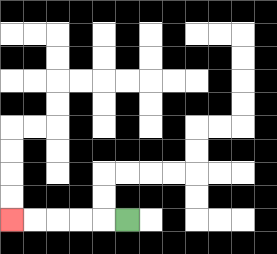{'start': '[5, 9]', 'end': '[0, 9]', 'path_directions': 'L,L,L,L,L', 'path_coordinates': '[[5, 9], [4, 9], [3, 9], [2, 9], [1, 9], [0, 9]]'}